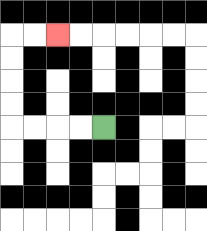{'start': '[4, 5]', 'end': '[2, 1]', 'path_directions': 'L,L,L,L,U,U,U,U,R,R', 'path_coordinates': '[[4, 5], [3, 5], [2, 5], [1, 5], [0, 5], [0, 4], [0, 3], [0, 2], [0, 1], [1, 1], [2, 1]]'}